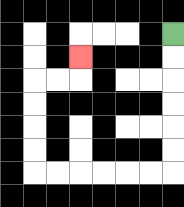{'start': '[7, 1]', 'end': '[3, 2]', 'path_directions': 'D,D,D,D,D,D,L,L,L,L,L,L,U,U,U,U,R,R,U', 'path_coordinates': '[[7, 1], [7, 2], [7, 3], [7, 4], [7, 5], [7, 6], [7, 7], [6, 7], [5, 7], [4, 7], [3, 7], [2, 7], [1, 7], [1, 6], [1, 5], [1, 4], [1, 3], [2, 3], [3, 3], [3, 2]]'}